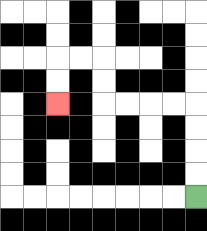{'start': '[8, 8]', 'end': '[2, 4]', 'path_directions': 'U,U,U,U,L,L,L,L,U,U,L,L,D,D', 'path_coordinates': '[[8, 8], [8, 7], [8, 6], [8, 5], [8, 4], [7, 4], [6, 4], [5, 4], [4, 4], [4, 3], [4, 2], [3, 2], [2, 2], [2, 3], [2, 4]]'}